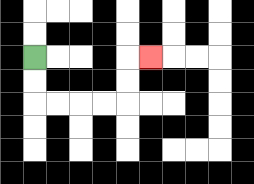{'start': '[1, 2]', 'end': '[6, 2]', 'path_directions': 'D,D,R,R,R,R,U,U,R', 'path_coordinates': '[[1, 2], [1, 3], [1, 4], [2, 4], [3, 4], [4, 4], [5, 4], [5, 3], [5, 2], [6, 2]]'}